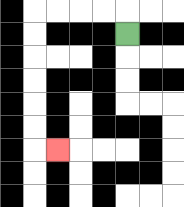{'start': '[5, 1]', 'end': '[2, 6]', 'path_directions': 'U,L,L,L,L,D,D,D,D,D,D,R', 'path_coordinates': '[[5, 1], [5, 0], [4, 0], [3, 0], [2, 0], [1, 0], [1, 1], [1, 2], [1, 3], [1, 4], [1, 5], [1, 6], [2, 6]]'}